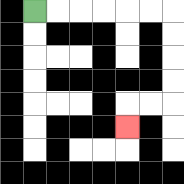{'start': '[1, 0]', 'end': '[5, 5]', 'path_directions': 'R,R,R,R,R,R,D,D,D,D,L,L,D', 'path_coordinates': '[[1, 0], [2, 0], [3, 0], [4, 0], [5, 0], [6, 0], [7, 0], [7, 1], [7, 2], [7, 3], [7, 4], [6, 4], [5, 4], [5, 5]]'}